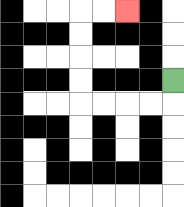{'start': '[7, 3]', 'end': '[5, 0]', 'path_directions': 'D,L,L,L,L,U,U,U,U,R,R', 'path_coordinates': '[[7, 3], [7, 4], [6, 4], [5, 4], [4, 4], [3, 4], [3, 3], [3, 2], [3, 1], [3, 0], [4, 0], [5, 0]]'}